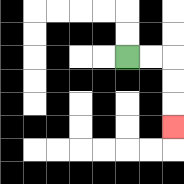{'start': '[5, 2]', 'end': '[7, 5]', 'path_directions': 'R,R,D,D,D', 'path_coordinates': '[[5, 2], [6, 2], [7, 2], [7, 3], [7, 4], [7, 5]]'}